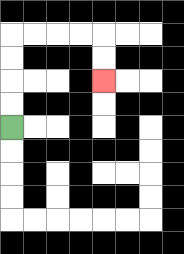{'start': '[0, 5]', 'end': '[4, 3]', 'path_directions': 'U,U,U,U,R,R,R,R,D,D', 'path_coordinates': '[[0, 5], [0, 4], [0, 3], [0, 2], [0, 1], [1, 1], [2, 1], [3, 1], [4, 1], [4, 2], [4, 3]]'}